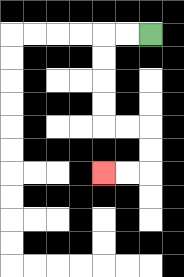{'start': '[6, 1]', 'end': '[4, 7]', 'path_directions': 'L,L,D,D,D,D,R,R,D,D,L,L', 'path_coordinates': '[[6, 1], [5, 1], [4, 1], [4, 2], [4, 3], [4, 4], [4, 5], [5, 5], [6, 5], [6, 6], [6, 7], [5, 7], [4, 7]]'}